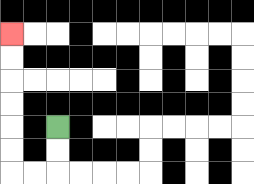{'start': '[2, 5]', 'end': '[0, 1]', 'path_directions': 'D,D,L,L,U,U,U,U,U,U', 'path_coordinates': '[[2, 5], [2, 6], [2, 7], [1, 7], [0, 7], [0, 6], [0, 5], [0, 4], [0, 3], [0, 2], [0, 1]]'}